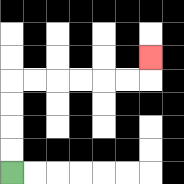{'start': '[0, 7]', 'end': '[6, 2]', 'path_directions': 'U,U,U,U,R,R,R,R,R,R,U', 'path_coordinates': '[[0, 7], [0, 6], [0, 5], [0, 4], [0, 3], [1, 3], [2, 3], [3, 3], [4, 3], [5, 3], [6, 3], [6, 2]]'}